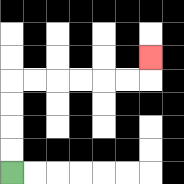{'start': '[0, 7]', 'end': '[6, 2]', 'path_directions': 'U,U,U,U,R,R,R,R,R,R,U', 'path_coordinates': '[[0, 7], [0, 6], [0, 5], [0, 4], [0, 3], [1, 3], [2, 3], [3, 3], [4, 3], [5, 3], [6, 3], [6, 2]]'}